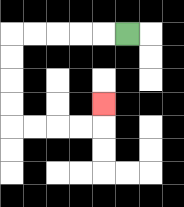{'start': '[5, 1]', 'end': '[4, 4]', 'path_directions': 'L,L,L,L,L,D,D,D,D,R,R,R,R,U', 'path_coordinates': '[[5, 1], [4, 1], [3, 1], [2, 1], [1, 1], [0, 1], [0, 2], [0, 3], [0, 4], [0, 5], [1, 5], [2, 5], [3, 5], [4, 5], [4, 4]]'}